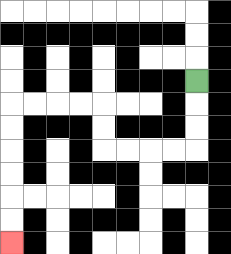{'start': '[8, 3]', 'end': '[0, 10]', 'path_directions': 'D,D,D,L,L,L,L,U,U,L,L,L,L,D,D,D,D,D,D', 'path_coordinates': '[[8, 3], [8, 4], [8, 5], [8, 6], [7, 6], [6, 6], [5, 6], [4, 6], [4, 5], [4, 4], [3, 4], [2, 4], [1, 4], [0, 4], [0, 5], [0, 6], [0, 7], [0, 8], [0, 9], [0, 10]]'}